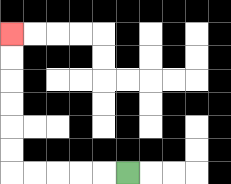{'start': '[5, 7]', 'end': '[0, 1]', 'path_directions': 'L,L,L,L,L,U,U,U,U,U,U', 'path_coordinates': '[[5, 7], [4, 7], [3, 7], [2, 7], [1, 7], [0, 7], [0, 6], [0, 5], [0, 4], [0, 3], [0, 2], [0, 1]]'}